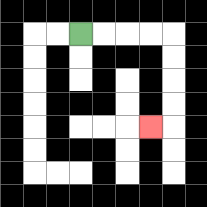{'start': '[3, 1]', 'end': '[6, 5]', 'path_directions': 'R,R,R,R,D,D,D,D,L', 'path_coordinates': '[[3, 1], [4, 1], [5, 1], [6, 1], [7, 1], [7, 2], [7, 3], [7, 4], [7, 5], [6, 5]]'}